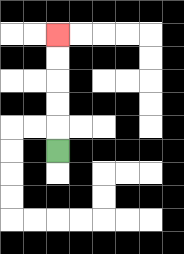{'start': '[2, 6]', 'end': '[2, 1]', 'path_directions': 'U,U,U,U,U', 'path_coordinates': '[[2, 6], [2, 5], [2, 4], [2, 3], [2, 2], [2, 1]]'}